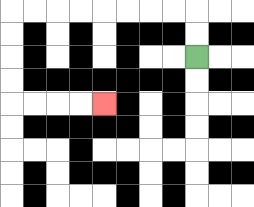{'start': '[8, 2]', 'end': '[4, 4]', 'path_directions': 'U,U,L,L,L,L,L,L,L,L,D,D,D,D,R,R,R,R', 'path_coordinates': '[[8, 2], [8, 1], [8, 0], [7, 0], [6, 0], [5, 0], [4, 0], [3, 0], [2, 0], [1, 0], [0, 0], [0, 1], [0, 2], [0, 3], [0, 4], [1, 4], [2, 4], [3, 4], [4, 4]]'}